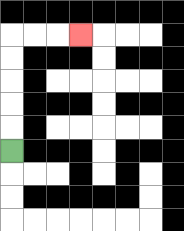{'start': '[0, 6]', 'end': '[3, 1]', 'path_directions': 'U,U,U,U,U,R,R,R', 'path_coordinates': '[[0, 6], [0, 5], [0, 4], [0, 3], [0, 2], [0, 1], [1, 1], [2, 1], [3, 1]]'}